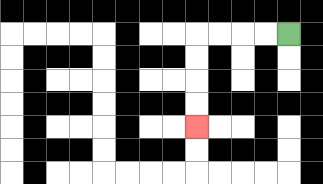{'start': '[12, 1]', 'end': '[8, 5]', 'path_directions': 'L,L,L,L,D,D,D,D', 'path_coordinates': '[[12, 1], [11, 1], [10, 1], [9, 1], [8, 1], [8, 2], [8, 3], [8, 4], [8, 5]]'}